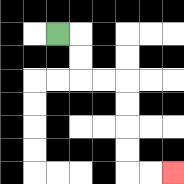{'start': '[2, 1]', 'end': '[7, 7]', 'path_directions': 'R,D,D,R,R,D,D,D,D,R,R', 'path_coordinates': '[[2, 1], [3, 1], [3, 2], [3, 3], [4, 3], [5, 3], [5, 4], [5, 5], [5, 6], [5, 7], [6, 7], [7, 7]]'}